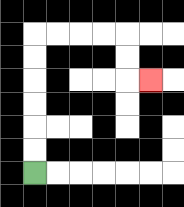{'start': '[1, 7]', 'end': '[6, 3]', 'path_directions': 'U,U,U,U,U,U,R,R,R,R,D,D,R', 'path_coordinates': '[[1, 7], [1, 6], [1, 5], [1, 4], [1, 3], [1, 2], [1, 1], [2, 1], [3, 1], [4, 1], [5, 1], [5, 2], [5, 3], [6, 3]]'}